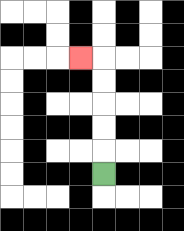{'start': '[4, 7]', 'end': '[3, 2]', 'path_directions': 'U,U,U,U,U,L', 'path_coordinates': '[[4, 7], [4, 6], [4, 5], [4, 4], [4, 3], [4, 2], [3, 2]]'}